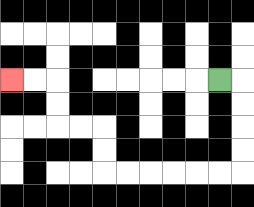{'start': '[9, 3]', 'end': '[0, 3]', 'path_directions': 'R,D,D,D,D,L,L,L,L,L,L,U,U,L,L,U,U,L,L', 'path_coordinates': '[[9, 3], [10, 3], [10, 4], [10, 5], [10, 6], [10, 7], [9, 7], [8, 7], [7, 7], [6, 7], [5, 7], [4, 7], [4, 6], [4, 5], [3, 5], [2, 5], [2, 4], [2, 3], [1, 3], [0, 3]]'}